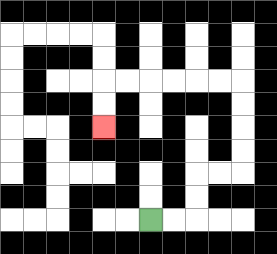{'start': '[6, 9]', 'end': '[4, 5]', 'path_directions': 'R,R,U,U,R,R,U,U,U,U,L,L,L,L,L,L,D,D', 'path_coordinates': '[[6, 9], [7, 9], [8, 9], [8, 8], [8, 7], [9, 7], [10, 7], [10, 6], [10, 5], [10, 4], [10, 3], [9, 3], [8, 3], [7, 3], [6, 3], [5, 3], [4, 3], [4, 4], [4, 5]]'}